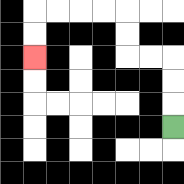{'start': '[7, 5]', 'end': '[1, 2]', 'path_directions': 'U,U,U,L,L,U,U,L,L,L,L,D,D', 'path_coordinates': '[[7, 5], [7, 4], [7, 3], [7, 2], [6, 2], [5, 2], [5, 1], [5, 0], [4, 0], [3, 0], [2, 0], [1, 0], [1, 1], [1, 2]]'}